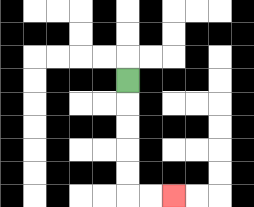{'start': '[5, 3]', 'end': '[7, 8]', 'path_directions': 'D,D,D,D,D,R,R', 'path_coordinates': '[[5, 3], [5, 4], [5, 5], [5, 6], [5, 7], [5, 8], [6, 8], [7, 8]]'}